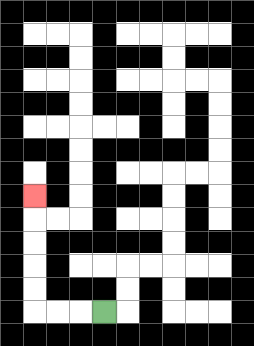{'start': '[4, 13]', 'end': '[1, 8]', 'path_directions': 'L,L,L,U,U,U,U,U', 'path_coordinates': '[[4, 13], [3, 13], [2, 13], [1, 13], [1, 12], [1, 11], [1, 10], [1, 9], [1, 8]]'}